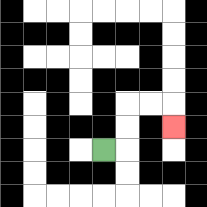{'start': '[4, 6]', 'end': '[7, 5]', 'path_directions': 'R,U,U,R,R,D', 'path_coordinates': '[[4, 6], [5, 6], [5, 5], [5, 4], [6, 4], [7, 4], [7, 5]]'}